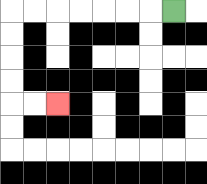{'start': '[7, 0]', 'end': '[2, 4]', 'path_directions': 'L,L,L,L,L,L,L,D,D,D,D,R,R', 'path_coordinates': '[[7, 0], [6, 0], [5, 0], [4, 0], [3, 0], [2, 0], [1, 0], [0, 0], [0, 1], [0, 2], [0, 3], [0, 4], [1, 4], [2, 4]]'}